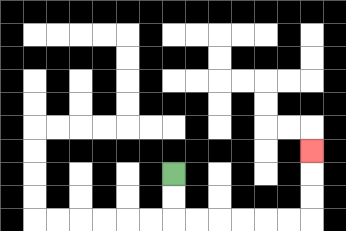{'start': '[7, 7]', 'end': '[13, 6]', 'path_directions': 'D,D,R,R,R,R,R,R,U,U,U', 'path_coordinates': '[[7, 7], [7, 8], [7, 9], [8, 9], [9, 9], [10, 9], [11, 9], [12, 9], [13, 9], [13, 8], [13, 7], [13, 6]]'}